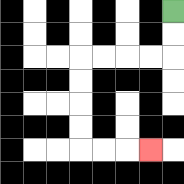{'start': '[7, 0]', 'end': '[6, 6]', 'path_directions': 'D,D,L,L,L,L,D,D,D,D,R,R,R', 'path_coordinates': '[[7, 0], [7, 1], [7, 2], [6, 2], [5, 2], [4, 2], [3, 2], [3, 3], [3, 4], [3, 5], [3, 6], [4, 6], [5, 6], [6, 6]]'}